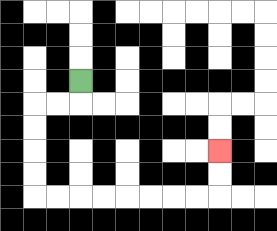{'start': '[3, 3]', 'end': '[9, 6]', 'path_directions': 'D,L,L,D,D,D,D,R,R,R,R,R,R,R,R,U,U', 'path_coordinates': '[[3, 3], [3, 4], [2, 4], [1, 4], [1, 5], [1, 6], [1, 7], [1, 8], [2, 8], [3, 8], [4, 8], [5, 8], [6, 8], [7, 8], [8, 8], [9, 8], [9, 7], [9, 6]]'}